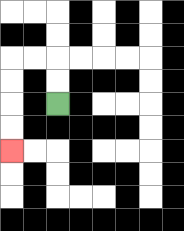{'start': '[2, 4]', 'end': '[0, 6]', 'path_directions': 'U,U,L,L,D,D,D,D', 'path_coordinates': '[[2, 4], [2, 3], [2, 2], [1, 2], [0, 2], [0, 3], [0, 4], [0, 5], [0, 6]]'}